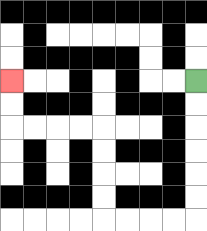{'start': '[8, 3]', 'end': '[0, 3]', 'path_directions': 'D,D,D,D,D,D,L,L,L,L,U,U,U,U,L,L,L,L,U,U', 'path_coordinates': '[[8, 3], [8, 4], [8, 5], [8, 6], [8, 7], [8, 8], [8, 9], [7, 9], [6, 9], [5, 9], [4, 9], [4, 8], [4, 7], [4, 6], [4, 5], [3, 5], [2, 5], [1, 5], [0, 5], [0, 4], [0, 3]]'}